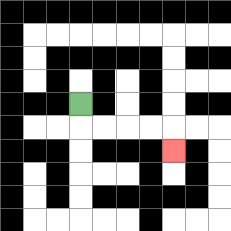{'start': '[3, 4]', 'end': '[7, 6]', 'path_directions': 'D,R,R,R,R,D', 'path_coordinates': '[[3, 4], [3, 5], [4, 5], [5, 5], [6, 5], [7, 5], [7, 6]]'}